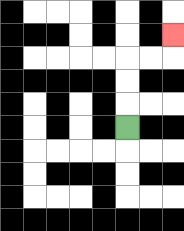{'start': '[5, 5]', 'end': '[7, 1]', 'path_directions': 'U,U,U,R,R,U', 'path_coordinates': '[[5, 5], [5, 4], [5, 3], [5, 2], [6, 2], [7, 2], [7, 1]]'}